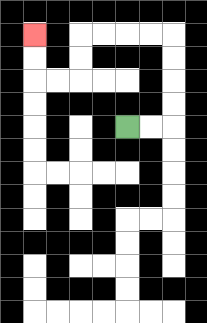{'start': '[5, 5]', 'end': '[1, 1]', 'path_directions': 'R,R,U,U,U,U,L,L,L,L,D,D,L,L,U,U', 'path_coordinates': '[[5, 5], [6, 5], [7, 5], [7, 4], [7, 3], [7, 2], [7, 1], [6, 1], [5, 1], [4, 1], [3, 1], [3, 2], [3, 3], [2, 3], [1, 3], [1, 2], [1, 1]]'}